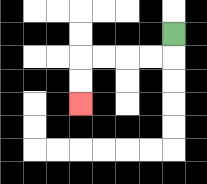{'start': '[7, 1]', 'end': '[3, 4]', 'path_directions': 'D,L,L,L,L,D,D', 'path_coordinates': '[[7, 1], [7, 2], [6, 2], [5, 2], [4, 2], [3, 2], [3, 3], [3, 4]]'}